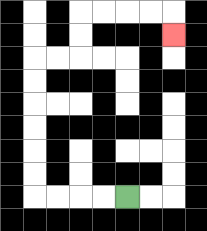{'start': '[5, 8]', 'end': '[7, 1]', 'path_directions': 'L,L,L,L,U,U,U,U,U,U,R,R,U,U,R,R,R,R,D', 'path_coordinates': '[[5, 8], [4, 8], [3, 8], [2, 8], [1, 8], [1, 7], [1, 6], [1, 5], [1, 4], [1, 3], [1, 2], [2, 2], [3, 2], [3, 1], [3, 0], [4, 0], [5, 0], [6, 0], [7, 0], [7, 1]]'}